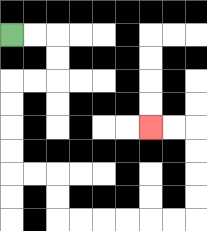{'start': '[0, 1]', 'end': '[6, 5]', 'path_directions': 'R,R,D,D,L,L,D,D,D,D,R,R,D,D,R,R,R,R,R,R,U,U,U,U,L,L', 'path_coordinates': '[[0, 1], [1, 1], [2, 1], [2, 2], [2, 3], [1, 3], [0, 3], [0, 4], [0, 5], [0, 6], [0, 7], [1, 7], [2, 7], [2, 8], [2, 9], [3, 9], [4, 9], [5, 9], [6, 9], [7, 9], [8, 9], [8, 8], [8, 7], [8, 6], [8, 5], [7, 5], [6, 5]]'}